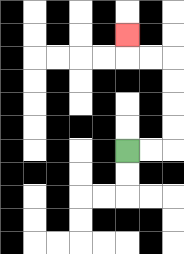{'start': '[5, 6]', 'end': '[5, 1]', 'path_directions': 'R,R,U,U,U,U,L,L,U', 'path_coordinates': '[[5, 6], [6, 6], [7, 6], [7, 5], [7, 4], [7, 3], [7, 2], [6, 2], [5, 2], [5, 1]]'}